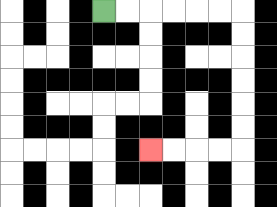{'start': '[4, 0]', 'end': '[6, 6]', 'path_directions': 'R,R,R,R,R,R,D,D,D,D,D,D,L,L,L,L', 'path_coordinates': '[[4, 0], [5, 0], [6, 0], [7, 0], [8, 0], [9, 0], [10, 0], [10, 1], [10, 2], [10, 3], [10, 4], [10, 5], [10, 6], [9, 6], [8, 6], [7, 6], [6, 6]]'}